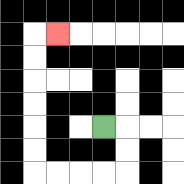{'start': '[4, 5]', 'end': '[2, 1]', 'path_directions': 'R,D,D,L,L,L,L,U,U,U,U,U,U,R', 'path_coordinates': '[[4, 5], [5, 5], [5, 6], [5, 7], [4, 7], [3, 7], [2, 7], [1, 7], [1, 6], [1, 5], [1, 4], [1, 3], [1, 2], [1, 1], [2, 1]]'}